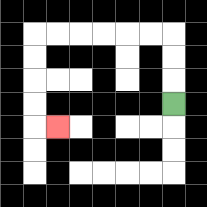{'start': '[7, 4]', 'end': '[2, 5]', 'path_directions': 'U,U,U,L,L,L,L,L,L,D,D,D,D,R', 'path_coordinates': '[[7, 4], [7, 3], [7, 2], [7, 1], [6, 1], [5, 1], [4, 1], [3, 1], [2, 1], [1, 1], [1, 2], [1, 3], [1, 4], [1, 5], [2, 5]]'}